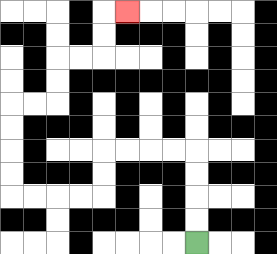{'start': '[8, 10]', 'end': '[5, 0]', 'path_directions': 'U,U,U,U,L,L,L,L,D,D,L,L,L,L,U,U,U,U,R,R,U,U,R,R,U,U,R', 'path_coordinates': '[[8, 10], [8, 9], [8, 8], [8, 7], [8, 6], [7, 6], [6, 6], [5, 6], [4, 6], [4, 7], [4, 8], [3, 8], [2, 8], [1, 8], [0, 8], [0, 7], [0, 6], [0, 5], [0, 4], [1, 4], [2, 4], [2, 3], [2, 2], [3, 2], [4, 2], [4, 1], [4, 0], [5, 0]]'}